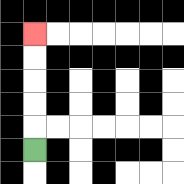{'start': '[1, 6]', 'end': '[1, 1]', 'path_directions': 'U,U,U,U,U', 'path_coordinates': '[[1, 6], [1, 5], [1, 4], [1, 3], [1, 2], [1, 1]]'}